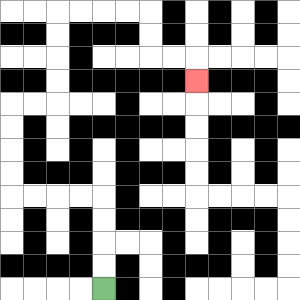{'start': '[4, 12]', 'end': '[8, 3]', 'path_directions': 'U,U,U,U,L,L,L,L,U,U,U,U,R,R,U,U,U,U,R,R,R,R,D,D,R,R,D', 'path_coordinates': '[[4, 12], [4, 11], [4, 10], [4, 9], [4, 8], [3, 8], [2, 8], [1, 8], [0, 8], [0, 7], [0, 6], [0, 5], [0, 4], [1, 4], [2, 4], [2, 3], [2, 2], [2, 1], [2, 0], [3, 0], [4, 0], [5, 0], [6, 0], [6, 1], [6, 2], [7, 2], [8, 2], [8, 3]]'}